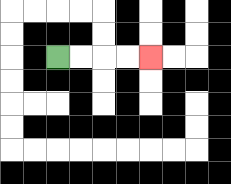{'start': '[2, 2]', 'end': '[6, 2]', 'path_directions': 'R,R,R,R', 'path_coordinates': '[[2, 2], [3, 2], [4, 2], [5, 2], [6, 2]]'}